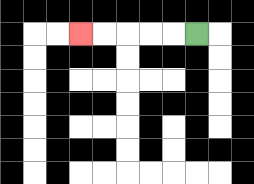{'start': '[8, 1]', 'end': '[3, 1]', 'path_directions': 'L,L,L,L,L', 'path_coordinates': '[[8, 1], [7, 1], [6, 1], [5, 1], [4, 1], [3, 1]]'}